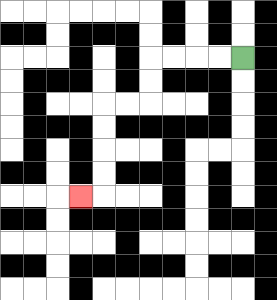{'start': '[10, 2]', 'end': '[3, 8]', 'path_directions': 'L,L,L,L,D,D,L,L,D,D,D,D,L', 'path_coordinates': '[[10, 2], [9, 2], [8, 2], [7, 2], [6, 2], [6, 3], [6, 4], [5, 4], [4, 4], [4, 5], [4, 6], [4, 7], [4, 8], [3, 8]]'}